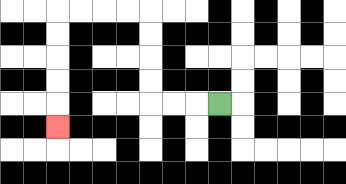{'start': '[9, 4]', 'end': '[2, 5]', 'path_directions': 'L,L,L,U,U,U,U,L,L,L,L,D,D,D,D,D', 'path_coordinates': '[[9, 4], [8, 4], [7, 4], [6, 4], [6, 3], [6, 2], [6, 1], [6, 0], [5, 0], [4, 0], [3, 0], [2, 0], [2, 1], [2, 2], [2, 3], [2, 4], [2, 5]]'}